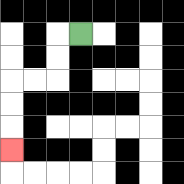{'start': '[3, 1]', 'end': '[0, 6]', 'path_directions': 'L,D,D,L,L,D,D,D', 'path_coordinates': '[[3, 1], [2, 1], [2, 2], [2, 3], [1, 3], [0, 3], [0, 4], [0, 5], [0, 6]]'}